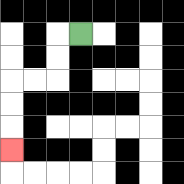{'start': '[3, 1]', 'end': '[0, 6]', 'path_directions': 'L,D,D,L,L,D,D,D', 'path_coordinates': '[[3, 1], [2, 1], [2, 2], [2, 3], [1, 3], [0, 3], [0, 4], [0, 5], [0, 6]]'}